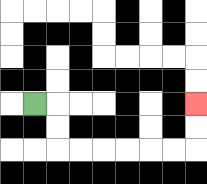{'start': '[1, 4]', 'end': '[8, 4]', 'path_directions': 'R,D,D,R,R,R,R,R,R,U,U', 'path_coordinates': '[[1, 4], [2, 4], [2, 5], [2, 6], [3, 6], [4, 6], [5, 6], [6, 6], [7, 6], [8, 6], [8, 5], [8, 4]]'}